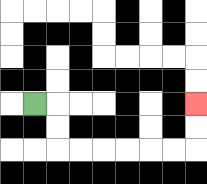{'start': '[1, 4]', 'end': '[8, 4]', 'path_directions': 'R,D,D,R,R,R,R,R,R,U,U', 'path_coordinates': '[[1, 4], [2, 4], [2, 5], [2, 6], [3, 6], [4, 6], [5, 6], [6, 6], [7, 6], [8, 6], [8, 5], [8, 4]]'}